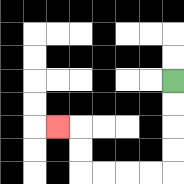{'start': '[7, 3]', 'end': '[2, 5]', 'path_directions': 'D,D,D,D,L,L,L,L,U,U,L', 'path_coordinates': '[[7, 3], [7, 4], [7, 5], [7, 6], [7, 7], [6, 7], [5, 7], [4, 7], [3, 7], [3, 6], [3, 5], [2, 5]]'}